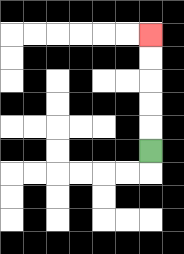{'start': '[6, 6]', 'end': '[6, 1]', 'path_directions': 'U,U,U,U,U', 'path_coordinates': '[[6, 6], [6, 5], [6, 4], [6, 3], [6, 2], [6, 1]]'}